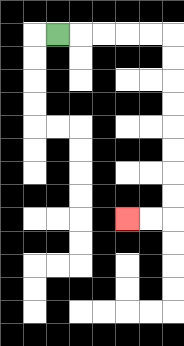{'start': '[2, 1]', 'end': '[5, 9]', 'path_directions': 'R,R,R,R,R,D,D,D,D,D,D,D,D,L,L', 'path_coordinates': '[[2, 1], [3, 1], [4, 1], [5, 1], [6, 1], [7, 1], [7, 2], [7, 3], [7, 4], [7, 5], [7, 6], [7, 7], [7, 8], [7, 9], [6, 9], [5, 9]]'}